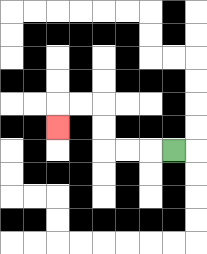{'start': '[7, 6]', 'end': '[2, 5]', 'path_directions': 'L,L,L,U,U,L,L,D', 'path_coordinates': '[[7, 6], [6, 6], [5, 6], [4, 6], [4, 5], [4, 4], [3, 4], [2, 4], [2, 5]]'}